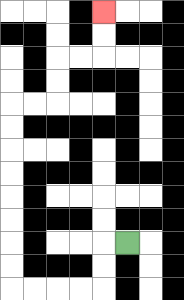{'start': '[5, 10]', 'end': '[4, 0]', 'path_directions': 'L,D,D,L,L,L,L,U,U,U,U,U,U,U,U,R,R,U,U,R,R,U,U', 'path_coordinates': '[[5, 10], [4, 10], [4, 11], [4, 12], [3, 12], [2, 12], [1, 12], [0, 12], [0, 11], [0, 10], [0, 9], [0, 8], [0, 7], [0, 6], [0, 5], [0, 4], [1, 4], [2, 4], [2, 3], [2, 2], [3, 2], [4, 2], [4, 1], [4, 0]]'}